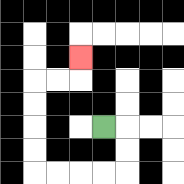{'start': '[4, 5]', 'end': '[3, 2]', 'path_directions': 'R,D,D,L,L,L,L,U,U,U,U,R,R,U', 'path_coordinates': '[[4, 5], [5, 5], [5, 6], [5, 7], [4, 7], [3, 7], [2, 7], [1, 7], [1, 6], [1, 5], [1, 4], [1, 3], [2, 3], [3, 3], [3, 2]]'}